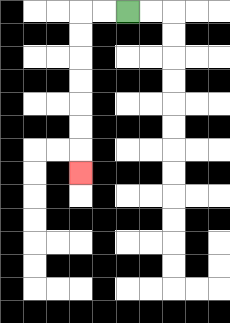{'start': '[5, 0]', 'end': '[3, 7]', 'path_directions': 'L,L,D,D,D,D,D,D,D', 'path_coordinates': '[[5, 0], [4, 0], [3, 0], [3, 1], [3, 2], [3, 3], [3, 4], [3, 5], [3, 6], [3, 7]]'}